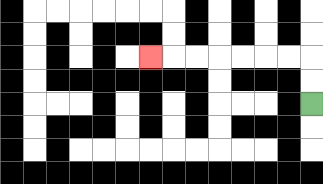{'start': '[13, 4]', 'end': '[6, 2]', 'path_directions': 'U,U,L,L,L,L,L,L,L', 'path_coordinates': '[[13, 4], [13, 3], [13, 2], [12, 2], [11, 2], [10, 2], [9, 2], [8, 2], [7, 2], [6, 2]]'}